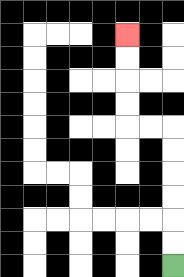{'start': '[7, 11]', 'end': '[5, 1]', 'path_directions': 'U,U,U,U,U,U,L,L,U,U,U,U', 'path_coordinates': '[[7, 11], [7, 10], [7, 9], [7, 8], [7, 7], [7, 6], [7, 5], [6, 5], [5, 5], [5, 4], [5, 3], [5, 2], [5, 1]]'}